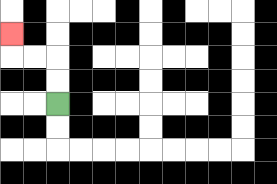{'start': '[2, 4]', 'end': '[0, 1]', 'path_directions': 'U,U,L,L,U', 'path_coordinates': '[[2, 4], [2, 3], [2, 2], [1, 2], [0, 2], [0, 1]]'}